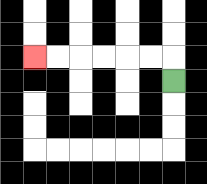{'start': '[7, 3]', 'end': '[1, 2]', 'path_directions': 'U,L,L,L,L,L,L', 'path_coordinates': '[[7, 3], [7, 2], [6, 2], [5, 2], [4, 2], [3, 2], [2, 2], [1, 2]]'}